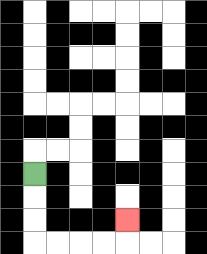{'start': '[1, 7]', 'end': '[5, 9]', 'path_directions': 'D,D,D,R,R,R,R,U', 'path_coordinates': '[[1, 7], [1, 8], [1, 9], [1, 10], [2, 10], [3, 10], [4, 10], [5, 10], [5, 9]]'}